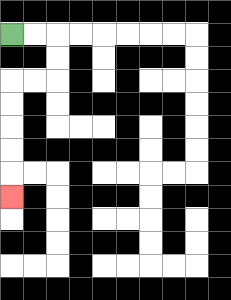{'start': '[0, 1]', 'end': '[0, 8]', 'path_directions': 'R,R,D,D,L,L,D,D,D,D,D', 'path_coordinates': '[[0, 1], [1, 1], [2, 1], [2, 2], [2, 3], [1, 3], [0, 3], [0, 4], [0, 5], [0, 6], [0, 7], [0, 8]]'}